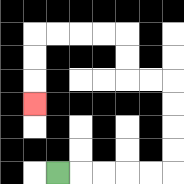{'start': '[2, 7]', 'end': '[1, 4]', 'path_directions': 'R,R,R,R,R,U,U,U,U,L,L,U,U,L,L,L,L,D,D,D', 'path_coordinates': '[[2, 7], [3, 7], [4, 7], [5, 7], [6, 7], [7, 7], [7, 6], [7, 5], [7, 4], [7, 3], [6, 3], [5, 3], [5, 2], [5, 1], [4, 1], [3, 1], [2, 1], [1, 1], [1, 2], [1, 3], [1, 4]]'}